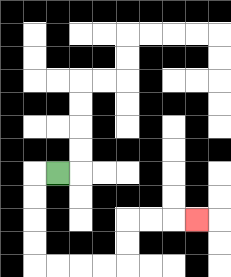{'start': '[2, 7]', 'end': '[8, 9]', 'path_directions': 'L,D,D,D,D,R,R,R,R,U,U,R,R,R', 'path_coordinates': '[[2, 7], [1, 7], [1, 8], [1, 9], [1, 10], [1, 11], [2, 11], [3, 11], [4, 11], [5, 11], [5, 10], [5, 9], [6, 9], [7, 9], [8, 9]]'}